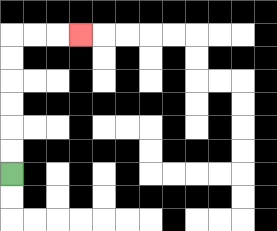{'start': '[0, 7]', 'end': '[3, 1]', 'path_directions': 'U,U,U,U,U,U,R,R,R', 'path_coordinates': '[[0, 7], [0, 6], [0, 5], [0, 4], [0, 3], [0, 2], [0, 1], [1, 1], [2, 1], [3, 1]]'}